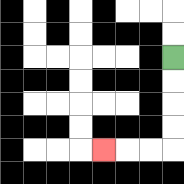{'start': '[7, 2]', 'end': '[4, 6]', 'path_directions': 'D,D,D,D,L,L,L', 'path_coordinates': '[[7, 2], [7, 3], [7, 4], [7, 5], [7, 6], [6, 6], [5, 6], [4, 6]]'}